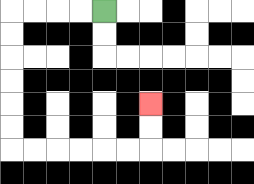{'start': '[4, 0]', 'end': '[6, 4]', 'path_directions': 'L,L,L,L,D,D,D,D,D,D,R,R,R,R,R,R,U,U', 'path_coordinates': '[[4, 0], [3, 0], [2, 0], [1, 0], [0, 0], [0, 1], [0, 2], [0, 3], [0, 4], [0, 5], [0, 6], [1, 6], [2, 6], [3, 6], [4, 6], [5, 6], [6, 6], [6, 5], [6, 4]]'}